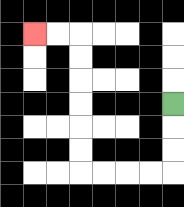{'start': '[7, 4]', 'end': '[1, 1]', 'path_directions': 'D,D,D,L,L,L,L,U,U,U,U,U,U,L,L', 'path_coordinates': '[[7, 4], [7, 5], [7, 6], [7, 7], [6, 7], [5, 7], [4, 7], [3, 7], [3, 6], [3, 5], [3, 4], [3, 3], [3, 2], [3, 1], [2, 1], [1, 1]]'}